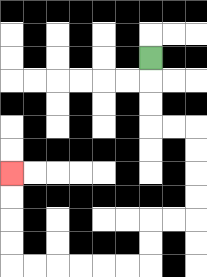{'start': '[6, 2]', 'end': '[0, 7]', 'path_directions': 'D,D,D,R,R,D,D,D,D,L,L,D,D,L,L,L,L,L,L,U,U,U,U', 'path_coordinates': '[[6, 2], [6, 3], [6, 4], [6, 5], [7, 5], [8, 5], [8, 6], [8, 7], [8, 8], [8, 9], [7, 9], [6, 9], [6, 10], [6, 11], [5, 11], [4, 11], [3, 11], [2, 11], [1, 11], [0, 11], [0, 10], [0, 9], [0, 8], [0, 7]]'}